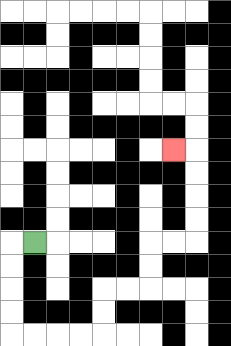{'start': '[1, 10]', 'end': '[7, 6]', 'path_directions': 'L,D,D,D,D,R,R,R,R,U,U,R,R,U,U,R,R,U,U,U,U,L', 'path_coordinates': '[[1, 10], [0, 10], [0, 11], [0, 12], [0, 13], [0, 14], [1, 14], [2, 14], [3, 14], [4, 14], [4, 13], [4, 12], [5, 12], [6, 12], [6, 11], [6, 10], [7, 10], [8, 10], [8, 9], [8, 8], [8, 7], [8, 6], [7, 6]]'}